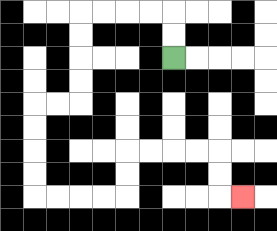{'start': '[7, 2]', 'end': '[10, 8]', 'path_directions': 'U,U,L,L,L,L,D,D,D,D,L,L,D,D,D,D,R,R,R,R,U,U,R,R,R,R,D,D,R', 'path_coordinates': '[[7, 2], [7, 1], [7, 0], [6, 0], [5, 0], [4, 0], [3, 0], [3, 1], [3, 2], [3, 3], [3, 4], [2, 4], [1, 4], [1, 5], [1, 6], [1, 7], [1, 8], [2, 8], [3, 8], [4, 8], [5, 8], [5, 7], [5, 6], [6, 6], [7, 6], [8, 6], [9, 6], [9, 7], [9, 8], [10, 8]]'}